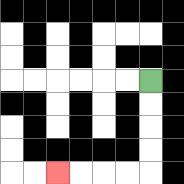{'start': '[6, 3]', 'end': '[2, 7]', 'path_directions': 'D,D,D,D,L,L,L,L', 'path_coordinates': '[[6, 3], [6, 4], [6, 5], [6, 6], [6, 7], [5, 7], [4, 7], [3, 7], [2, 7]]'}